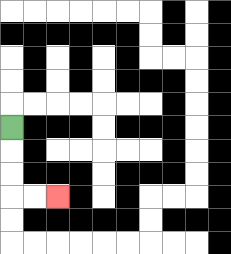{'start': '[0, 5]', 'end': '[2, 8]', 'path_directions': 'D,D,D,R,R', 'path_coordinates': '[[0, 5], [0, 6], [0, 7], [0, 8], [1, 8], [2, 8]]'}